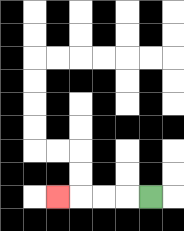{'start': '[6, 8]', 'end': '[2, 8]', 'path_directions': 'L,L,L,L', 'path_coordinates': '[[6, 8], [5, 8], [4, 8], [3, 8], [2, 8]]'}